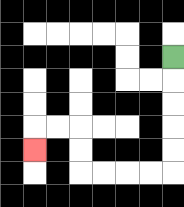{'start': '[7, 2]', 'end': '[1, 6]', 'path_directions': 'D,D,D,D,D,L,L,L,L,U,U,L,L,D', 'path_coordinates': '[[7, 2], [7, 3], [7, 4], [7, 5], [7, 6], [7, 7], [6, 7], [5, 7], [4, 7], [3, 7], [3, 6], [3, 5], [2, 5], [1, 5], [1, 6]]'}